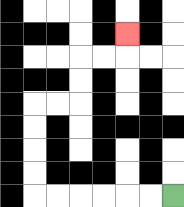{'start': '[7, 8]', 'end': '[5, 1]', 'path_directions': 'L,L,L,L,L,L,U,U,U,U,R,R,U,U,R,R,U', 'path_coordinates': '[[7, 8], [6, 8], [5, 8], [4, 8], [3, 8], [2, 8], [1, 8], [1, 7], [1, 6], [1, 5], [1, 4], [2, 4], [3, 4], [3, 3], [3, 2], [4, 2], [5, 2], [5, 1]]'}